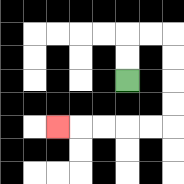{'start': '[5, 3]', 'end': '[2, 5]', 'path_directions': 'U,U,R,R,D,D,D,D,L,L,L,L,L', 'path_coordinates': '[[5, 3], [5, 2], [5, 1], [6, 1], [7, 1], [7, 2], [7, 3], [7, 4], [7, 5], [6, 5], [5, 5], [4, 5], [3, 5], [2, 5]]'}